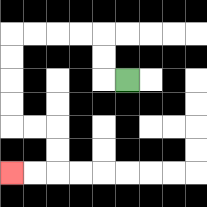{'start': '[5, 3]', 'end': '[0, 7]', 'path_directions': 'L,U,U,L,L,L,L,D,D,D,D,R,R,D,D,L,L', 'path_coordinates': '[[5, 3], [4, 3], [4, 2], [4, 1], [3, 1], [2, 1], [1, 1], [0, 1], [0, 2], [0, 3], [0, 4], [0, 5], [1, 5], [2, 5], [2, 6], [2, 7], [1, 7], [0, 7]]'}